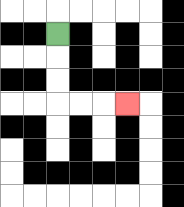{'start': '[2, 1]', 'end': '[5, 4]', 'path_directions': 'D,D,D,R,R,R', 'path_coordinates': '[[2, 1], [2, 2], [2, 3], [2, 4], [3, 4], [4, 4], [5, 4]]'}